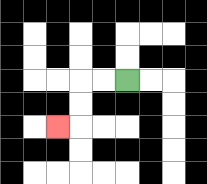{'start': '[5, 3]', 'end': '[2, 5]', 'path_directions': 'L,L,D,D,L', 'path_coordinates': '[[5, 3], [4, 3], [3, 3], [3, 4], [3, 5], [2, 5]]'}